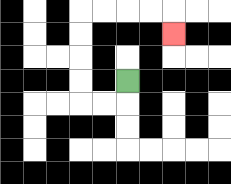{'start': '[5, 3]', 'end': '[7, 1]', 'path_directions': 'D,L,L,U,U,U,U,R,R,R,R,D', 'path_coordinates': '[[5, 3], [5, 4], [4, 4], [3, 4], [3, 3], [3, 2], [3, 1], [3, 0], [4, 0], [5, 0], [6, 0], [7, 0], [7, 1]]'}